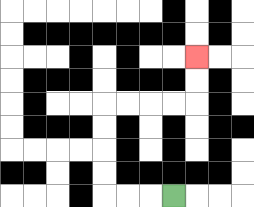{'start': '[7, 8]', 'end': '[8, 2]', 'path_directions': 'L,L,L,U,U,U,U,R,R,R,R,U,U', 'path_coordinates': '[[7, 8], [6, 8], [5, 8], [4, 8], [4, 7], [4, 6], [4, 5], [4, 4], [5, 4], [6, 4], [7, 4], [8, 4], [8, 3], [8, 2]]'}